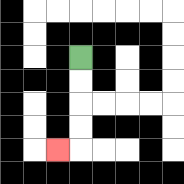{'start': '[3, 2]', 'end': '[2, 6]', 'path_directions': 'D,D,D,D,L', 'path_coordinates': '[[3, 2], [3, 3], [3, 4], [3, 5], [3, 6], [2, 6]]'}